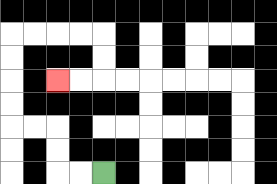{'start': '[4, 7]', 'end': '[2, 3]', 'path_directions': 'L,L,U,U,L,L,U,U,U,U,R,R,R,R,D,D,L,L', 'path_coordinates': '[[4, 7], [3, 7], [2, 7], [2, 6], [2, 5], [1, 5], [0, 5], [0, 4], [0, 3], [0, 2], [0, 1], [1, 1], [2, 1], [3, 1], [4, 1], [4, 2], [4, 3], [3, 3], [2, 3]]'}